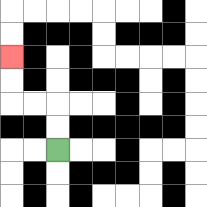{'start': '[2, 6]', 'end': '[0, 2]', 'path_directions': 'U,U,L,L,U,U', 'path_coordinates': '[[2, 6], [2, 5], [2, 4], [1, 4], [0, 4], [0, 3], [0, 2]]'}